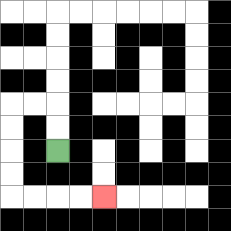{'start': '[2, 6]', 'end': '[4, 8]', 'path_directions': 'U,U,L,L,D,D,D,D,R,R,R,R', 'path_coordinates': '[[2, 6], [2, 5], [2, 4], [1, 4], [0, 4], [0, 5], [0, 6], [0, 7], [0, 8], [1, 8], [2, 8], [3, 8], [4, 8]]'}